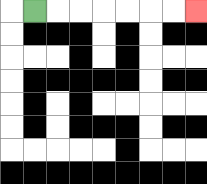{'start': '[1, 0]', 'end': '[8, 0]', 'path_directions': 'R,R,R,R,R,R,R', 'path_coordinates': '[[1, 0], [2, 0], [3, 0], [4, 0], [5, 0], [6, 0], [7, 0], [8, 0]]'}